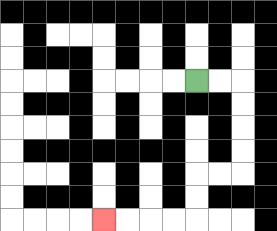{'start': '[8, 3]', 'end': '[4, 9]', 'path_directions': 'R,R,D,D,D,D,L,L,D,D,L,L,L,L', 'path_coordinates': '[[8, 3], [9, 3], [10, 3], [10, 4], [10, 5], [10, 6], [10, 7], [9, 7], [8, 7], [8, 8], [8, 9], [7, 9], [6, 9], [5, 9], [4, 9]]'}